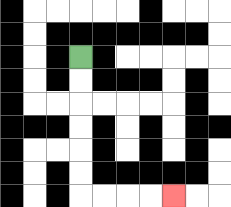{'start': '[3, 2]', 'end': '[7, 8]', 'path_directions': 'D,D,D,D,D,D,R,R,R,R', 'path_coordinates': '[[3, 2], [3, 3], [3, 4], [3, 5], [3, 6], [3, 7], [3, 8], [4, 8], [5, 8], [6, 8], [7, 8]]'}